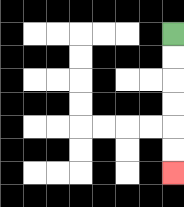{'start': '[7, 1]', 'end': '[7, 7]', 'path_directions': 'D,D,D,D,D,D', 'path_coordinates': '[[7, 1], [7, 2], [7, 3], [7, 4], [7, 5], [7, 6], [7, 7]]'}